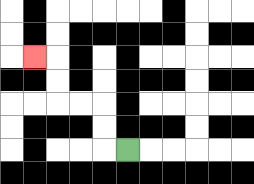{'start': '[5, 6]', 'end': '[1, 2]', 'path_directions': 'L,U,U,L,L,U,U,L', 'path_coordinates': '[[5, 6], [4, 6], [4, 5], [4, 4], [3, 4], [2, 4], [2, 3], [2, 2], [1, 2]]'}